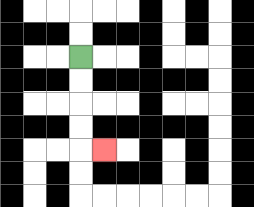{'start': '[3, 2]', 'end': '[4, 6]', 'path_directions': 'D,D,D,D,R', 'path_coordinates': '[[3, 2], [3, 3], [3, 4], [3, 5], [3, 6], [4, 6]]'}